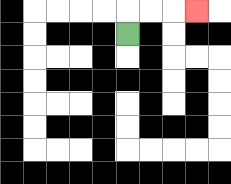{'start': '[5, 1]', 'end': '[8, 0]', 'path_directions': 'U,R,R,R', 'path_coordinates': '[[5, 1], [5, 0], [6, 0], [7, 0], [8, 0]]'}